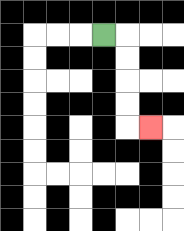{'start': '[4, 1]', 'end': '[6, 5]', 'path_directions': 'R,D,D,D,D,R', 'path_coordinates': '[[4, 1], [5, 1], [5, 2], [5, 3], [5, 4], [5, 5], [6, 5]]'}